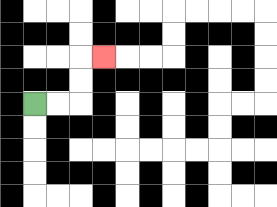{'start': '[1, 4]', 'end': '[4, 2]', 'path_directions': 'R,R,U,U,R', 'path_coordinates': '[[1, 4], [2, 4], [3, 4], [3, 3], [3, 2], [4, 2]]'}